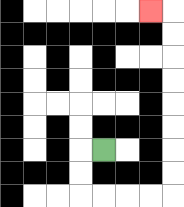{'start': '[4, 6]', 'end': '[6, 0]', 'path_directions': 'L,D,D,R,R,R,R,U,U,U,U,U,U,U,U,L', 'path_coordinates': '[[4, 6], [3, 6], [3, 7], [3, 8], [4, 8], [5, 8], [6, 8], [7, 8], [7, 7], [7, 6], [7, 5], [7, 4], [7, 3], [7, 2], [7, 1], [7, 0], [6, 0]]'}